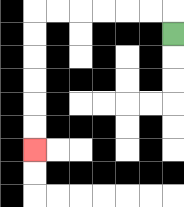{'start': '[7, 1]', 'end': '[1, 6]', 'path_directions': 'U,L,L,L,L,L,L,D,D,D,D,D,D', 'path_coordinates': '[[7, 1], [7, 0], [6, 0], [5, 0], [4, 0], [3, 0], [2, 0], [1, 0], [1, 1], [1, 2], [1, 3], [1, 4], [1, 5], [1, 6]]'}